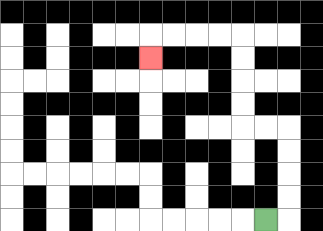{'start': '[11, 9]', 'end': '[6, 2]', 'path_directions': 'R,U,U,U,U,L,L,U,U,U,U,L,L,L,L,D', 'path_coordinates': '[[11, 9], [12, 9], [12, 8], [12, 7], [12, 6], [12, 5], [11, 5], [10, 5], [10, 4], [10, 3], [10, 2], [10, 1], [9, 1], [8, 1], [7, 1], [6, 1], [6, 2]]'}